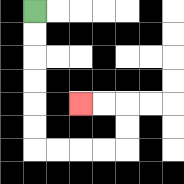{'start': '[1, 0]', 'end': '[3, 4]', 'path_directions': 'D,D,D,D,D,D,R,R,R,R,U,U,L,L', 'path_coordinates': '[[1, 0], [1, 1], [1, 2], [1, 3], [1, 4], [1, 5], [1, 6], [2, 6], [3, 6], [4, 6], [5, 6], [5, 5], [5, 4], [4, 4], [3, 4]]'}